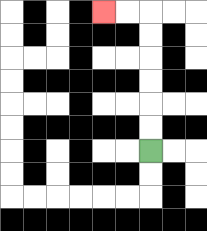{'start': '[6, 6]', 'end': '[4, 0]', 'path_directions': 'U,U,U,U,U,U,L,L', 'path_coordinates': '[[6, 6], [6, 5], [6, 4], [6, 3], [6, 2], [6, 1], [6, 0], [5, 0], [4, 0]]'}